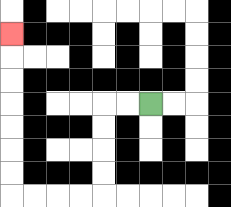{'start': '[6, 4]', 'end': '[0, 1]', 'path_directions': 'L,L,D,D,D,D,L,L,L,L,U,U,U,U,U,U,U', 'path_coordinates': '[[6, 4], [5, 4], [4, 4], [4, 5], [4, 6], [4, 7], [4, 8], [3, 8], [2, 8], [1, 8], [0, 8], [0, 7], [0, 6], [0, 5], [0, 4], [0, 3], [0, 2], [0, 1]]'}